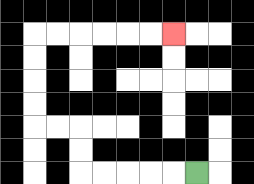{'start': '[8, 7]', 'end': '[7, 1]', 'path_directions': 'L,L,L,L,L,U,U,L,L,U,U,U,U,R,R,R,R,R,R', 'path_coordinates': '[[8, 7], [7, 7], [6, 7], [5, 7], [4, 7], [3, 7], [3, 6], [3, 5], [2, 5], [1, 5], [1, 4], [1, 3], [1, 2], [1, 1], [2, 1], [3, 1], [4, 1], [5, 1], [6, 1], [7, 1]]'}